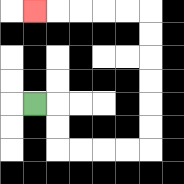{'start': '[1, 4]', 'end': '[1, 0]', 'path_directions': 'R,D,D,R,R,R,R,U,U,U,U,U,U,L,L,L,L,L', 'path_coordinates': '[[1, 4], [2, 4], [2, 5], [2, 6], [3, 6], [4, 6], [5, 6], [6, 6], [6, 5], [6, 4], [6, 3], [6, 2], [6, 1], [6, 0], [5, 0], [4, 0], [3, 0], [2, 0], [1, 0]]'}